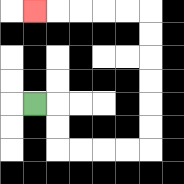{'start': '[1, 4]', 'end': '[1, 0]', 'path_directions': 'R,D,D,R,R,R,R,U,U,U,U,U,U,L,L,L,L,L', 'path_coordinates': '[[1, 4], [2, 4], [2, 5], [2, 6], [3, 6], [4, 6], [5, 6], [6, 6], [6, 5], [6, 4], [6, 3], [6, 2], [6, 1], [6, 0], [5, 0], [4, 0], [3, 0], [2, 0], [1, 0]]'}